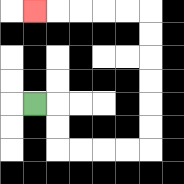{'start': '[1, 4]', 'end': '[1, 0]', 'path_directions': 'R,D,D,R,R,R,R,U,U,U,U,U,U,L,L,L,L,L', 'path_coordinates': '[[1, 4], [2, 4], [2, 5], [2, 6], [3, 6], [4, 6], [5, 6], [6, 6], [6, 5], [6, 4], [6, 3], [6, 2], [6, 1], [6, 0], [5, 0], [4, 0], [3, 0], [2, 0], [1, 0]]'}